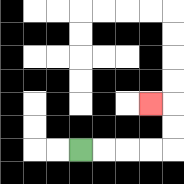{'start': '[3, 6]', 'end': '[6, 4]', 'path_directions': 'R,R,R,R,U,U,L', 'path_coordinates': '[[3, 6], [4, 6], [5, 6], [6, 6], [7, 6], [7, 5], [7, 4], [6, 4]]'}